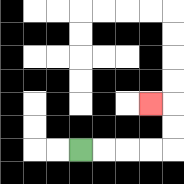{'start': '[3, 6]', 'end': '[6, 4]', 'path_directions': 'R,R,R,R,U,U,L', 'path_coordinates': '[[3, 6], [4, 6], [5, 6], [6, 6], [7, 6], [7, 5], [7, 4], [6, 4]]'}